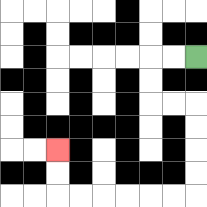{'start': '[8, 2]', 'end': '[2, 6]', 'path_directions': 'L,L,D,D,R,R,D,D,D,D,L,L,L,L,L,L,U,U', 'path_coordinates': '[[8, 2], [7, 2], [6, 2], [6, 3], [6, 4], [7, 4], [8, 4], [8, 5], [8, 6], [8, 7], [8, 8], [7, 8], [6, 8], [5, 8], [4, 8], [3, 8], [2, 8], [2, 7], [2, 6]]'}